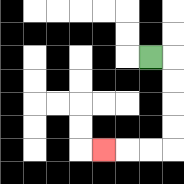{'start': '[6, 2]', 'end': '[4, 6]', 'path_directions': 'R,D,D,D,D,L,L,L', 'path_coordinates': '[[6, 2], [7, 2], [7, 3], [7, 4], [7, 5], [7, 6], [6, 6], [5, 6], [4, 6]]'}